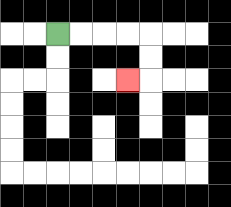{'start': '[2, 1]', 'end': '[5, 3]', 'path_directions': 'R,R,R,R,D,D,L', 'path_coordinates': '[[2, 1], [3, 1], [4, 1], [5, 1], [6, 1], [6, 2], [6, 3], [5, 3]]'}